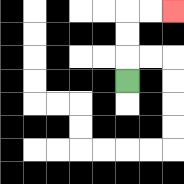{'start': '[5, 3]', 'end': '[7, 0]', 'path_directions': 'U,U,U,R,R', 'path_coordinates': '[[5, 3], [5, 2], [5, 1], [5, 0], [6, 0], [7, 0]]'}